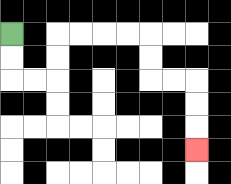{'start': '[0, 1]', 'end': '[8, 6]', 'path_directions': 'D,D,R,R,U,U,R,R,R,R,D,D,R,R,D,D,D', 'path_coordinates': '[[0, 1], [0, 2], [0, 3], [1, 3], [2, 3], [2, 2], [2, 1], [3, 1], [4, 1], [5, 1], [6, 1], [6, 2], [6, 3], [7, 3], [8, 3], [8, 4], [8, 5], [8, 6]]'}